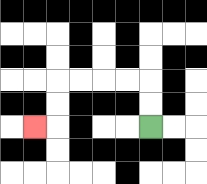{'start': '[6, 5]', 'end': '[1, 5]', 'path_directions': 'U,U,L,L,L,L,D,D,L', 'path_coordinates': '[[6, 5], [6, 4], [6, 3], [5, 3], [4, 3], [3, 3], [2, 3], [2, 4], [2, 5], [1, 5]]'}